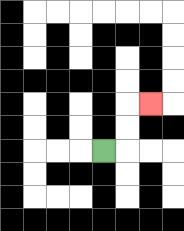{'start': '[4, 6]', 'end': '[6, 4]', 'path_directions': 'R,U,U,R', 'path_coordinates': '[[4, 6], [5, 6], [5, 5], [5, 4], [6, 4]]'}